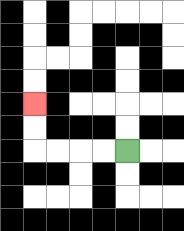{'start': '[5, 6]', 'end': '[1, 4]', 'path_directions': 'L,L,L,L,U,U', 'path_coordinates': '[[5, 6], [4, 6], [3, 6], [2, 6], [1, 6], [1, 5], [1, 4]]'}